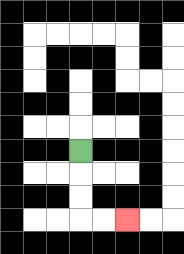{'start': '[3, 6]', 'end': '[5, 9]', 'path_directions': 'D,D,D,R,R', 'path_coordinates': '[[3, 6], [3, 7], [3, 8], [3, 9], [4, 9], [5, 9]]'}